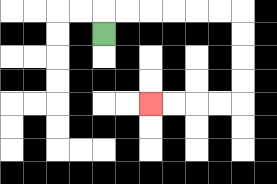{'start': '[4, 1]', 'end': '[6, 4]', 'path_directions': 'U,R,R,R,R,R,R,D,D,D,D,L,L,L,L', 'path_coordinates': '[[4, 1], [4, 0], [5, 0], [6, 0], [7, 0], [8, 0], [9, 0], [10, 0], [10, 1], [10, 2], [10, 3], [10, 4], [9, 4], [8, 4], [7, 4], [6, 4]]'}